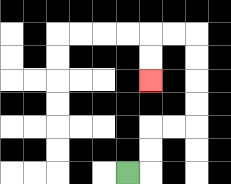{'start': '[5, 7]', 'end': '[6, 3]', 'path_directions': 'R,U,U,R,R,U,U,U,U,L,L,D,D', 'path_coordinates': '[[5, 7], [6, 7], [6, 6], [6, 5], [7, 5], [8, 5], [8, 4], [8, 3], [8, 2], [8, 1], [7, 1], [6, 1], [6, 2], [6, 3]]'}